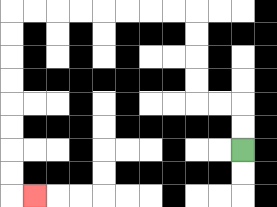{'start': '[10, 6]', 'end': '[1, 8]', 'path_directions': 'U,U,L,L,U,U,U,U,L,L,L,L,L,L,L,L,D,D,D,D,D,D,D,D,R', 'path_coordinates': '[[10, 6], [10, 5], [10, 4], [9, 4], [8, 4], [8, 3], [8, 2], [8, 1], [8, 0], [7, 0], [6, 0], [5, 0], [4, 0], [3, 0], [2, 0], [1, 0], [0, 0], [0, 1], [0, 2], [0, 3], [0, 4], [0, 5], [0, 6], [0, 7], [0, 8], [1, 8]]'}